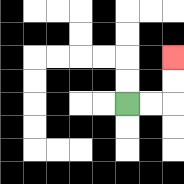{'start': '[5, 4]', 'end': '[7, 2]', 'path_directions': 'R,R,U,U', 'path_coordinates': '[[5, 4], [6, 4], [7, 4], [7, 3], [7, 2]]'}